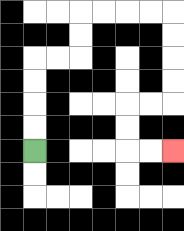{'start': '[1, 6]', 'end': '[7, 6]', 'path_directions': 'U,U,U,U,R,R,U,U,R,R,R,R,D,D,D,D,L,L,D,D,R,R', 'path_coordinates': '[[1, 6], [1, 5], [1, 4], [1, 3], [1, 2], [2, 2], [3, 2], [3, 1], [3, 0], [4, 0], [5, 0], [6, 0], [7, 0], [7, 1], [7, 2], [7, 3], [7, 4], [6, 4], [5, 4], [5, 5], [5, 6], [6, 6], [7, 6]]'}